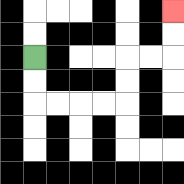{'start': '[1, 2]', 'end': '[7, 0]', 'path_directions': 'D,D,R,R,R,R,U,U,R,R,U,U', 'path_coordinates': '[[1, 2], [1, 3], [1, 4], [2, 4], [3, 4], [4, 4], [5, 4], [5, 3], [5, 2], [6, 2], [7, 2], [7, 1], [7, 0]]'}